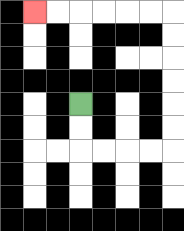{'start': '[3, 4]', 'end': '[1, 0]', 'path_directions': 'D,D,R,R,R,R,U,U,U,U,U,U,L,L,L,L,L,L', 'path_coordinates': '[[3, 4], [3, 5], [3, 6], [4, 6], [5, 6], [6, 6], [7, 6], [7, 5], [7, 4], [7, 3], [7, 2], [7, 1], [7, 0], [6, 0], [5, 0], [4, 0], [3, 0], [2, 0], [1, 0]]'}